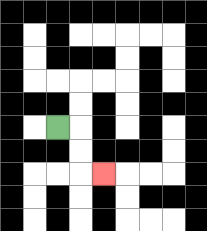{'start': '[2, 5]', 'end': '[4, 7]', 'path_directions': 'R,D,D,R', 'path_coordinates': '[[2, 5], [3, 5], [3, 6], [3, 7], [4, 7]]'}